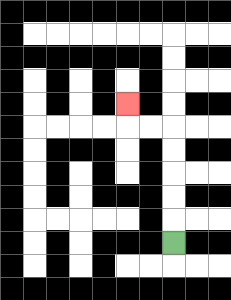{'start': '[7, 10]', 'end': '[5, 4]', 'path_directions': 'U,U,U,U,U,L,L,U', 'path_coordinates': '[[7, 10], [7, 9], [7, 8], [7, 7], [7, 6], [7, 5], [6, 5], [5, 5], [5, 4]]'}